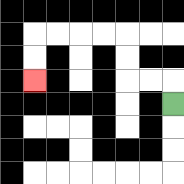{'start': '[7, 4]', 'end': '[1, 3]', 'path_directions': 'U,L,L,U,U,L,L,L,L,D,D', 'path_coordinates': '[[7, 4], [7, 3], [6, 3], [5, 3], [5, 2], [5, 1], [4, 1], [3, 1], [2, 1], [1, 1], [1, 2], [1, 3]]'}